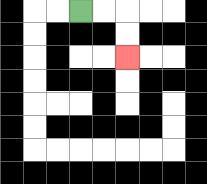{'start': '[3, 0]', 'end': '[5, 2]', 'path_directions': 'R,R,D,D', 'path_coordinates': '[[3, 0], [4, 0], [5, 0], [5, 1], [5, 2]]'}